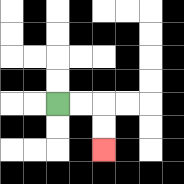{'start': '[2, 4]', 'end': '[4, 6]', 'path_directions': 'R,R,D,D', 'path_coordinates': '[[2, 4], [3, 4], [4, 4], [4, 5], [4, 6]]'}